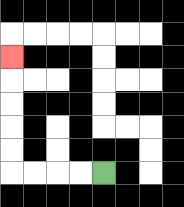{'start': '[4, 7]', 'end': '[0, 2]', 'path_directions': 'L,L,L,L,U,U,U,U,U', 'path_coordinates': '[[4, 7], [3, 7], [2, 7], [1, 7], [0, 7], [0, 6], [0, 5], [0, 4], [0, 3], [0, 2]]'}